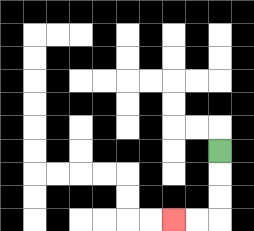{'start': '[9, 6]', 'end': '[7, 9]', 'path_directions': 'D,D,D,L,L', 'path_coordinates': '[[9, 6], [9, 7], [9, 8], [9, 9], [8, 9], [7, 9]]'}